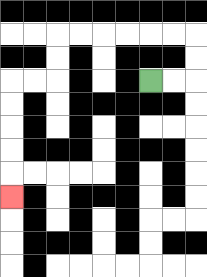{'start': '[6, 3]', 'end': '[0, 8]', 'path_directions': 'R,R,U,U,L,L,L,L,L,L,D,D,L,L,D,D,D,D,D', 'path_coordinates': '[[6, 3], [7, 3], [8, 3], [8, 2], [8, 1], [7, 1], [6, 1], [5, 1], [4, 1], [3, 1], [2, 1], [2, 2], [2, 3], [1, 3], [0, 3], [0, 4], [0, 5], [0, 6], [0, 7], [0, 8]]'}